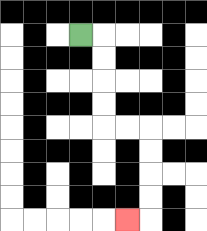{'start': '[3, 1]', 'end': '[5, 9]', 'path_directions': 'R,D,D,D,D,R,R,D,D,D,D,L', 'path_coordinates': '[[3, 1], [4, 1], [4, 2], [4, 3], [4, 4], [4, 5], [5, 5], [6, 5], [6, 6], [6, 7], [6, 8], [6, 9], [5, 9]]'}